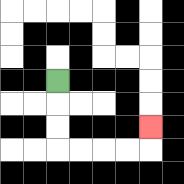{'start': '[2, 3]', 'end': '[6, 5]', 'path_directions': 'D,D,D,R,R,R,R,U', 'path_coordinates': '[[2, 3], [2, 4], [2, 5], [2, 6], [3, 6], [4, 6], [5, 6], [6, 6], [6, 5]]'}